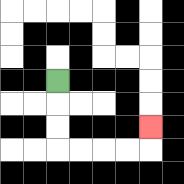{'start': '[2, 3]', 'end': '[6, 5]', 'path_directions': 'D,D,D,R,R,R,R,U', 'path_coordinates': '[[2, 3], [2, 4], [2, 5], [2, 6], [3, 6], [4, 6], [5, 6], [6, 6], [6, 5]]'}